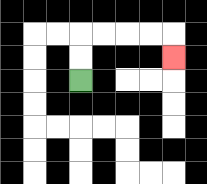{'start': '[3, 3]', 'end': '[7, 2]', 'path_directions': 'U,U,R,R,R,R,D', 'path_coordinates': '[[3, 3], [3, 2], [3, 1], [4, 1], [5, 1], [6, 1], [7, 1], [7, 2]]'}